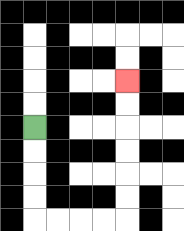{'start': '[1, 5]', 'end': '[5, 3]', 'path_directions': 'D,D,D,D,R,R,R,R,U,U,U,U,U,U', 'path_coordinates': '[[1, 5], [1, 6], [1, 7], [1, 8], [1, 9], [2, 9], [3, 9], [4, 9], [5, 9], [5, 8], [5, 7], [5, 6], [5, 5], [5, 4], [5, 3]]'}